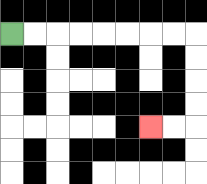{'start': '[0, 1]', 'end': '[6, 5]', 'path_directions': 'R,R,R,R,R,R,R,R,D,D,D,D,L,L', 'path_coordinates': '[[0, 1], [1, 1], [2, 1], [3, 1], [4, 1], [5, 1], [6, 1], [7, 1], [8, 1], [8, 2], [8, 3], [8, 4], [8, 5], [7, 5], [6, 5]]'}